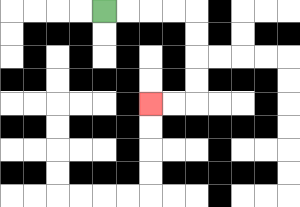{'start': '[4, 0]', 'end': '[6, 4]', 'path_directions': 'R,R,R,R,D,D,D,D,L,L', 'path_coordinates': '[[4, 0], [5, 0], [6, 0], [7, 0], [8, 0], [8, 1], [8, 2], [8, 3], [8, 4], [7, 4], [6, 4]]'}